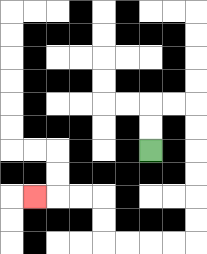{'start': '[6, 6]', 'end': '[1, 8]', 'path_directions': 'U,U,R,R,D,D,D,D,D,D,L,L,L,L,U,U,L,L,L', 'path_coordinates': '[[6, 6], [6, 5], [6, 4], [7, 4], [8, 4], [8, 5], [8, 6], [8, 7], [8, 8], [8, 9], [8, 10], [7, 10], [6, 10], [5, 10], [4, 10], [4, 9], [4, 8], [3, 8], [2, 8], [1, 8]]'}